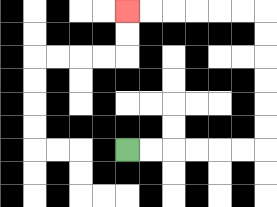{'start': '[5, 6]', 'end': '[5, 0]', 'path_directions': 'R,R,R,R,R,R,U,U,U,U,U,U,L,L,L,L,L,L', 'path_coordinates': '[[5, 6], [6, 6], [7, 6], [8, 6], [9, 6], [10, 6], [11, 6], [11, 5], [11, 4], [11, 3], [11, 2], [11, 1], [11, 0], [10, 0], [9, 0], [8, 0], [7, 0], [6, 0], [5, 0]]'}